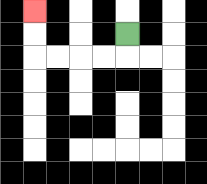{'start': '[5, 1]', 'end': '[1, 0]', 'path_directions': 'D,L,L,L,L,U,U', 'path_coordinates': '[[5, 1], [5, 2], [4, 2], [3, 2], [2, 2], [1, 2], [1, 1], [1, 0]]'}